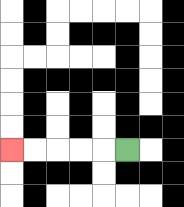{'start': '[5, 6]', 'end': '[0, 6]', 'path_directions': 'L,L,L,L,L', 'path_coordinates': '[[5, 6], [4, 6], [3, 6], [2, 6], [1, 6], [0, 6]]'}